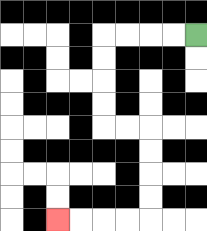{'start': '[8, 1]', 'end': '[2, 9]', 'path_directions': 'L,L,L,L,D,D,D,D,R,R,D,D,D,D,L,L,L,L', 'path_coordinates': '[[8, 1], [7, 1], [6, 1], [5, 1], [4, 1], [4, 2], [4, 3], [4, 4], [4, 5], [5, 5], [6, 5], [6, 6], [6, 7], [6, 8], [6, 9], [5, 9], [4, 9], [3, 9], [2, 9]]'}